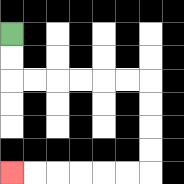{'start': '[0, 1]', 'end': '[0, 7]', 'path_directions': 'D,D,R,R,R,R,R,R,D,D,D,D,L,L,L,L,L,L', 'path_coordinates': '[[0, 1], [0, 2], [0, 3], [1, 3], [2, 3], [3, 3], [4, 3], [5, 3], [6, 3], [6, 4], [6, 5], [6, 6], [6, 7], [5, 7], [4, 7], [3, 7], [2, 7], [1, 7], [0, 7]]'}